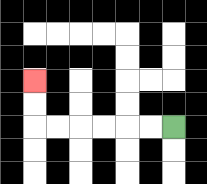{'start': '[7, 5]', 'end': '[1, 3]', 'path_directions': 'L,L,L,L,L,L,U,U', 'path_coordinates': '[[7, 5], [6, 5], [5, 5], [4, 5], [3, 5], [2, 5], [1, 5], [1, 4], [1, 3]]'}